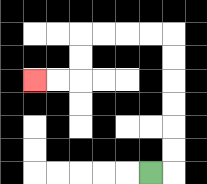{'start': '[6, 7]', 'end': '[1, 3]', 'path_directions': 'R,U,U,U,U,U,U,L,L,L,L,D,D,L,L', 'path_coordinates': '[[6, 7], [7, 7], [7, 6], [7, 5], [7, 4], [7, 3], [7, 2], [7, 1], [6, 1], [5, 1], [4, 1], [3, 1], [3, 2], [3, 3], [2, 3], [1, 3]]'}